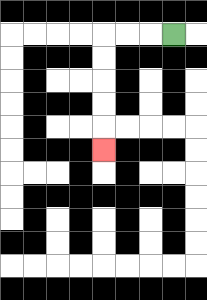{'start': '[7, 1]', 'end': '[4, 6]', 'path_directions': 'L,L,L,D,D,D,D,D', 'path_coordinates': '[[7, 1], [6, 1], [5, 1], [4, 1], [4, 2], [4, 3], [4, 4], [4, 5], [4, 6]]'}